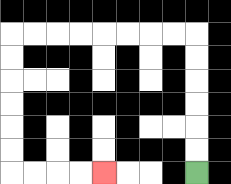{'start': '[8, 7]', 'end': '[4, 7]', 'path_directions': 'U,U,U,U,U,U,L,L,L,L,L,L,L,L,D,D,D,D,D,D,R,R,R,R', 'path_coordinates': '[[8, 7], [8, 6], [8, 5], [8, 4], [8, 3], [8, 2], [8, 1], [7, 1], [6, 1], [5, 1], [4, 1], [3, 1], [2, 1], [1, 1], [0, 1], [0, 2], [0, 3], [0, 4], [0, 5], [0, 6], [0, 7], [1, 7], [2, 7], [3, 7], [4, 7]]'}